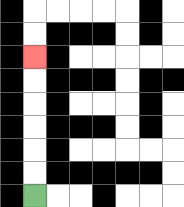{'start': '[1, 8]', 'end': '[1, 2]', 'path_directions': 'U,U,U,U,U,U', 'path_coordinates': '[[1, 8], [1, 7], [1, 6], [1, 5], [1, 4], [1, 3], [1, 2]]'}